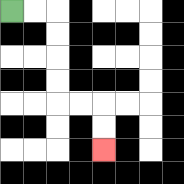{'start': '[0, 0]', 'end': '[4, 6]', 'path_directions': 'R,R,D,D,D,D,R,R,D,D', 'path_coordinates': '[[0, 0], [1, 0], [2, 0], [2, 1], [2, 2], [2, 3], [2, 4], [3, 4], [4, 4], [4, 5], [4, 6]]'}